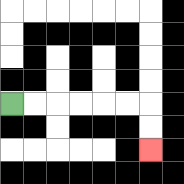{'start': '[0, 4]', 'end': '[6, 6]', 'path_directions': 'R,R,R,R,R,R,D,D', 'path_coordinates': '[[0, 4], [1, 4], [2, 4], [3, 4], [4, 4], [5, 4], [6, 4], [6, 5], [6, 6]]'}